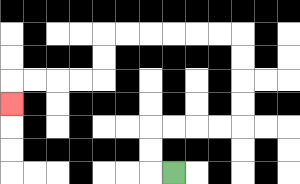{'start': '[7, 7]', 'end': '[0, 4]', 'path_directions': 'L,U,U,R,R,R,R,U,U,U,U,L,L,L,L,L,L,D,D,L,L,L,L,D', 'path_coordinates': '[[7, 7], [6, 7], [6, 6], [6, 5], [7, 5], [8, 5], [9, 5], [10, 5], [10, 4], [10, 3], [10, 2], [10, 1], [9, 1], [8, 1], [7, 1], [6, 1], [5, 1], [4, 1], [4, 2], [4, 3], [3, 3], [2, 3], [1, 3], [0, 3], [0, 4]]'}